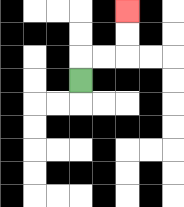{'start': '[3, 3]', 'end': '[5, 0]', 'path_directions': 'U,R,R,U,U', 'path_coordinates': '[[3, 3], [3, 2], [4, 2], [5, 2], [5, 1], [5, 0]]'}